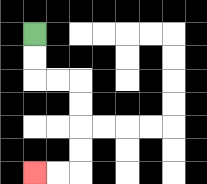{'start': '[1, 1]', 'end': '[1, 7]', 'path_directions': 'D,D,R,R,D,D,D,D,L,L', 'path_coordinates': '[[1, 1], [1, 2], [1, 3], [2, 3], [3, 3], [3, 4], [3, 5], [3, 6], [3, 7], [2, 7], [1, 7]]'}